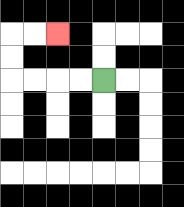{'start': '[4, 3]', 'end': '[2, 1]', 'path_directions': 'L,L,L,L,U,U,R,R', 'path_coordinates': '[[4, 3], [3, 3], [2, 3], [1, 3], [0, 3], [0, 2], [0, 1], [1, 1], [2, 1]]'}